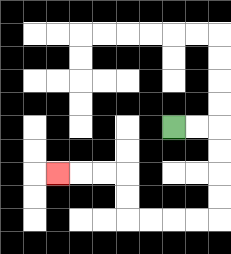{'start': '[7, 5]', 'end': '[2, 7]', 'path_directions': 'R,R,D,D,D,D,L,L,L,L,U,U,L,L,L', 'path_coordinates': '[[7, 5], [8, 5], [9, 5], [9, 6], [9, 7], [9, 8], [9, 9], [8, 9], [7, 9], [6, 9], [5, 9], [5, 8], [5, 7], [4, 7], [3, 7], [2, 7]]'}